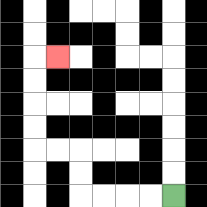{'start': '[7, 8]', 'end': '[2, 2]', 'path_directions': 'L,L,L,L,U,U,L,L,U,U,U,U,R', 'path_coordinates': '[[7, 8], [6, 8], [5, 8], [4, 8], [3, 8], [3, 7], [3, 6], [2, 6], [1, 6], [1, 5], [1, 4], [1, 3], [1, 2], [2, 2]]'}